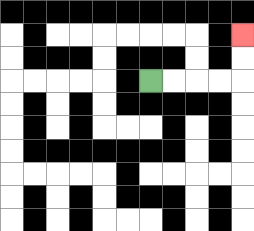{'start': '[6, 3]', 'end': '[10, 1]', 'path_directions': 'R,R,R,R,U,U', 'path_coordinates': '[[6, 3], [7, 3], [8, 3], [9, 3], [10, 3], [10, 2], [10, 1]]'}